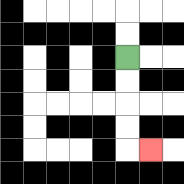{'start': '[5, 2]', 'end': '[6, 6]', 'path_directions': 'D,D,D,D,R', 'path_coordinates': '[[5, 2], [5, 3], [5, 4], [5, 5], [5, 6], [6, 6]]'}